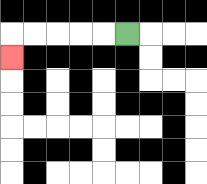{'start': '[5, 1]', 'end': '[0, 2]', 'path_directions': 'L,L,L,L,L,D', 'path_coordinates': '[[5, 1], [4, 1], [3, 1], [2, 1], [1, 1], [0, 1], [0, 2]]'}